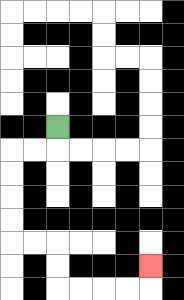{'start': '[2, 5]', 'end': '[6, 11]', 'path_directions': 'D,L,L,D,D,D,D,R,R,D,D,R,R,R,R,U', 'path_coordinates': '[[2, 5], [2, 6], [1, 6], [0, 6], [0, 7], [0, 8], [0, 9], [0, 10], [1, 10], [2, 10], [2, 11], [2, 12], [3, 12], [4, 12], [5, 12], [6, 12], [6, 11]]'}